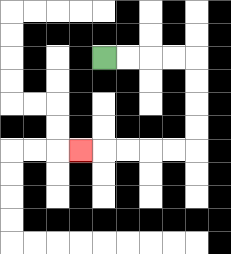{'start': '[4, 2]', 'end': '[3, 6]', 'path_directions': 'R,R,R,R,D,D,D,D,L,L,L,L,L', 'path_coordinates': '[[4, 2], [5, 2], [6, 2], [7, 2], [8, 2], [8, 3], [8, 4], [8, 5], [8, 6], [7, 6], [6, 6], [5, 6], [4, 6], [3, 6]]'}